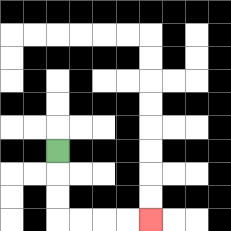{'start': '[2, 6]', 'end': '[6, 9]', 'path_directions': 'D,D,D,R,R,R,R', 'path_coordinates': '[[2, 6], [2, 7], [2, 8], [2, 9], [3, 9], [4, 9], [5, 9], [6, 9]]'}